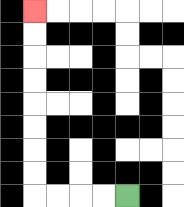{'start': '[5, 8]', 'end': '[1, 0]', 'path_directions': 'L,L,L,L,U,U,U,U,U,U,U,U', 'path_coordinates': '[[5, 8], [4, 8], [3, 8], [2, 8], [1, 8], [1, 7], [1, 6], [1, 5], [1, 4], [1, 3], [1, 2], [1, 1], [1, 0]]'}